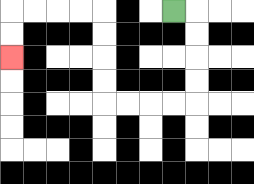{'start': '[7, 0]', 'end': '[0, 2]', 'path_directions': 'R,D,D,D,D,L,L,L,L,U,U,U,U,L,L,L,L,D,D', 'path_coordinates': '[[7, 0], [8, 0], [8, 1], [8, 2], [8, 3], [8, 4], [7, 4], [6, 4], [5, 4], [4, 4], [4, 3], [4, 2], [4, 1], [4, 0], [3, 0], [2, 0], [1, 0], [0, 0], [0, 1], [0, 2]]'}